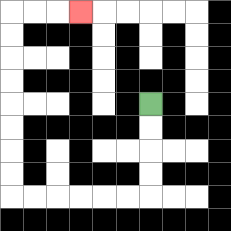{'start': '[6, 4]', 'end': '[3, 0]', 'path_directions': 'D,D,D,D,L,L,L,L,L,L,U,U,U,U,U,U,U,U,R,R,R', 'path_coordinates': '[[6, 4], [6, 5], [6, 6], [6, 7], [6, 8], [5, 8], [4, 8], [3, 8], [2, 8], [1, 8], [0, 8], [0, 7], [0, 6], [0, 5], [0, 4], [0, 3], [0, 2], [0, 1], [0, 0], [1, 0], [2, 0], [3, 0]]'}